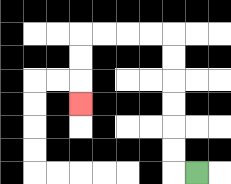{'start': '[8, 7]', 'end': '[3, 4]', 'path_directions': 'L,U,U,U,U,U,U,L,L,L,L,D,D,D', 'path_coordinates': '[[8, 7], [7, 7], [7, 6], [7, 5], [7, 4], [7, 3], [7, 2], [7, 1], [6, 1], [5, 1], [4, 1], [3, 1], [3, 2], [3, 3], [3, 4]]'}